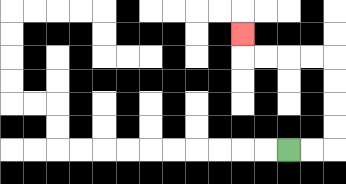{'start': '[12, 6]', 'end': '[10, 1]', 'path_directions': 'R,R,U,U,U,U,L,L,L,L,U', 'path_coordinates': '[[12, 6], [13, 6], [14, 6], [14, 5], [14, 4], [14, 3], [14, 2], [13, 2], [12, 2], [11, 2], [10, 2], [10, 1]]'}